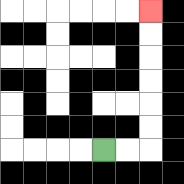{'start': '[4, 6]', 'end': '[6, 0]', 'path_directions': 'R,R,U,U,U,U,U,U', 'path_coordinates': '[[4, 6], [5, 6], [6, 6], [6, 5], [6, 4], [6, 3], [6, 2], [6, 1], [6, 0]]'}